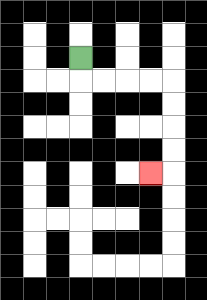{'start': '[3, 2]', 'end': '[6, 7]', 'path_directions': 'D,R,R,R,R,D,D,D,D,L', 'path_coordinates': '[[3, 2], [3, 3], [4, 3], [5, 3], [6, 3], [7, 3], [7, 4], [7, 5], [7, 6], [7, 7], [6, 7]]'}